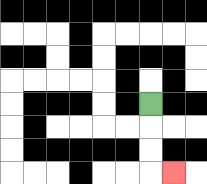{'start': '[6, 4]', 'end': '[7, 7]', 'path_directions': 'D,D,D,R', 'path_coordinates': '[[6, 4], [6, 5], [6, 6], [6, 7], [7, 7]]'}